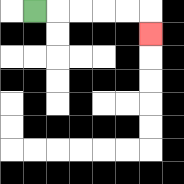{'start': '[1, 0]', 'end': '[6, 1]', 'path_directions': 'R,R,R,R,R,D', 'path_coordinates': '[[1, 0], [2, 0], [3, 0], [4, 0], [5, 0], [6, 0], [6, 1]]'}